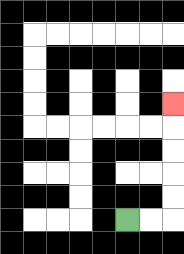{'start': '[5, 9]', 'end': '[7, 4]', 'path_directions': 'R,R,U,U,U,U,U', 'path_coordinates': '[[5, 9], [6, 9], [7, 9], [7, 8], [7, 7], [7, 6], [7, 5], [7, 4]]'}